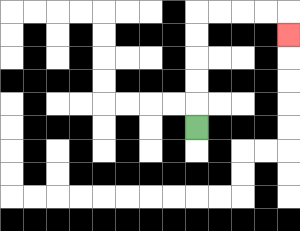{'start': '[8, 5]', 'end': '[12, 1]', 'path_directions': 'U,U,U,U,U,R,R,R,R,D', 'path_coordinates': '[[8, 5], [8, 4], [8, 3], [8, 2], [8, 1], [8, 0], [9, 0], [10, 0], [11, 0], [12, 0], [12, 1]]'}